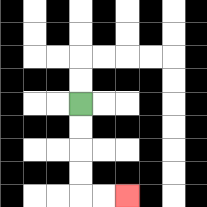{'start': '[3, 4]', 'end': '[5, 8]', 'path_directions': 'D,D,D,D,R,R', 'path_coordinates': '[[3, 4], [3, 5], [3, 6], [3, 7], [3, 8], [4, 8], [5, 8]]'}